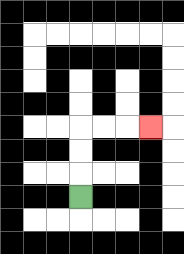{'start': '[3, 8]', 'end': '[6, 5]', 'path_directions': 'U,U,U,R,R,R', 'path_coordinates': '[[3, 8], [3, 7], [3, 6], [3, 5], [4, 5], [5, 5], [6, 5]]'}